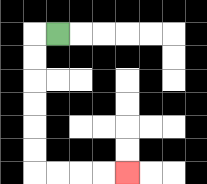{'start': '[2, 1]', 'end': '[5, 7]', 'path_directions': 'L,D,D,D,D,D,D,R,R,R,R', 'path_coordinates': '[[2, 1], [1, 1], [1, 2], [1, 3], [1, 4], [1, 5], [1, 6], [1, 7], [2, 7], [3, 7], [4, 7], [5, 7]]'}